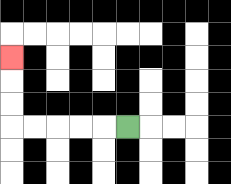{'start': '[5, 5]', 'end': '[0, 2]', 'path_directions': 'L,L,L,L,L,U,U,U', 'path_coordinates': '[[5, 5], [4, 5], [3, 5], [2, 5], [1, 5], [0, 5], [0, 4], [0, 3], [0, 2]]'}